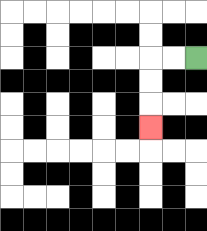{'start': '[8, 2]', 'end': '[6, 5]', 'path_directions': 'L,L,D,D,D', 'path_coordinates': '[[8, 2], [7, 2], [6, 2], [6, 3], [6, 4], [6, 5]]'}